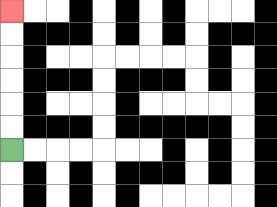{'start': '[0, 6]', 'end': '[0, 0]', 'path_directions': 'U,U,U,U,U,U', 'path_coordinates': '[[0, 6], [0, 5], [0, 4], [0, 3], [0, 2], [0, 1], [0, 0]]'}